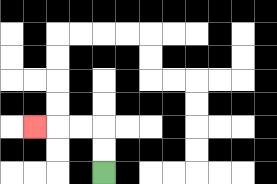{'start': '[4, 7]', 'end': '[1, 5]', 'path_directions': 'U,U,L,L,L', 'path_coordinates': '[[4, 7], [4, 6], [4, 5], [3, 5], [2, 5], [1, 5]]'}